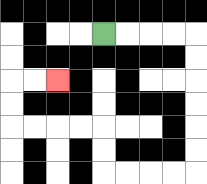{'start': '[4, 1]', 'end': '[2, 3]', 'path_directions': 'R,R,R,R,D,D,D,D,D,D,L,L,L,L,U,U,L,L,L,L,U,U,R,R', 'path_coordinates': '[[4, 1], [5, 1], [6, 1], [7, 1], [8, 1], [8, 2], [8, 3], [8, 4], [8, 5], [8, 6], [8, 7], [7, 7], [6, 7], [5, 7], [4, 7], [4, 6], [4, 5], [3, 5], [2, 5], [1, 5], [0, 5], [0, 4], [0, 3], [1, 3], [2, 3]]'}